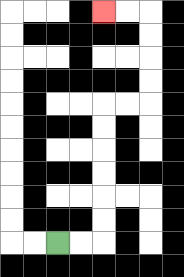{'start': '[2, 10]', 'end': '[4, 0]', 'path_directions': 'R,R,U,U,U,U,U,U,R,R,U,U,U,U,L,L', 'path_coordinates': '[[2, 10], [3, 10], [4, 10], [4, 9], [4, 8], [4, 7], [4, 6], [4, 5], [4, 4], [5, 4], [6, 4], [6, 3], [6, 2], [6, 1], [6, 0], [5, 0], [4, 0]]'}